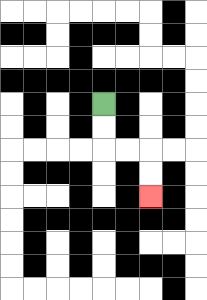{'start': '[4, 4]', 'end': '[6, 8]', 'path_directions': 'D,D,R,R,D,D', 'path_coordinates': '[[4, 4], [4, 5], [4, 6], [5, 6], [6, 6], [6, 7], [6, 8]]'}